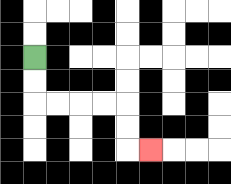{'start': '[1, 2]', 'end': '[6, 6]', 'path_directions': 'D,D,R,R,R,R,D,D,R', 'path_coordinates': '[[1, 2], [1, 3], [1, 4], [2, 4], [3, 4], [4, 4], [5, 4], [5, 5], [5, 6], [6, 6]]'}